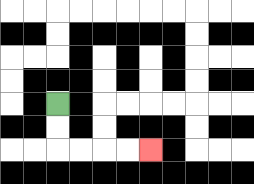{'start': '[2, 4]', 'end': '[6, 6]', 'path_directions': 'D,D,R,R,R,R', 'path_coordinates': '[[2, 4], [2, 5], [2, 6], [3, 6], [4, 6], [5, 6], [6, 6]]'}